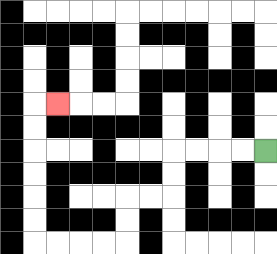{'start': '[11, 6]', 'end': '[2, 4]', 'path_directions': 'L,L,L,L,D,D,L,L,D,D,L,L,L,L,U,U,U,U,U,U,R', 'path_coordinates': '[[11, 6], [10, 6], [9, 6], [8, 6], [7, 6], [7, 7], [7, 8], [6, 8], [5, 8], [5, 9], [5, 10], [4, 10], [3, 10], [2, 10], [1, 10], [1, 9], [1, 8], [1, 7], [1, 6], [1, 5], [1, 4], [2, 4]]'}